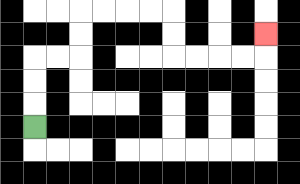{'start': '[1, 5]', 'end': '[11, 1]', 'path_directions': 'U,U,U,R,R,U,U,R,R,R,R,D,D,R,R,R,R,U', 'path_coordinates': '[[1, 5], [1, 4], [1, 3], [1, 2], [2, 2], [3, 2], [3, 1], [3, 0], [4, 0], [5, 0], [6, 0], [7, 0], [7, 1], [7, 2], [8, 2], [9, 2], [10, 2], [11, 2], [11, 1]]'}